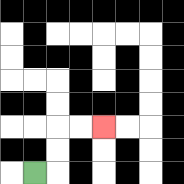{'start': '[1, 7]', 'end': '[4, 5]', 'path_directions': 'R,U,U,R,R', 'path_coordinates': '[[1, 7], [2, 7], [2, 6], [2, 5], [3, 5], [4, 5]]'}